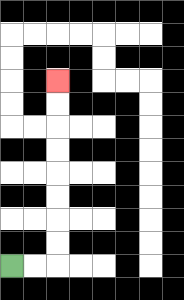{'start': '[0, 11]', 'end': '[2, 3]', 'path_directions': 'R,R,U,U,U,U,U,U,U,U', 'path_coordinates': '[[0, 11], [1, 11], [2, 11], [2, 10], [2, 9], [2, 8], [2, 7], [2, 6], [2, 5], [2, 4], [2, 3]]'}